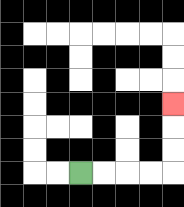{'start': '[3, 7]', 'end': '[7, 4]', 'path_directions': 'R,R,R,R,U,U,U', 'path_coordinates': '[[3, 7], [4, 7], [5, 7], [6, 7], [7, 7], [7, 6], [7, 5], [7, 4]]'}